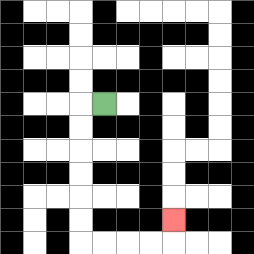{'start': '[4, 4]', 'end': '[7, 9]', 'path_directions': 'L,D,D,D,D,D,D,R,R,R,R,U', 'path_coordinates': '[[4, 4], [3, 4], [3, 5], [3, 6], [3, 7], [3, 8], [3, 9], [3, 10], [4, 10], [5, 10], [6, 10], [7, 10], [7, 9]]'}